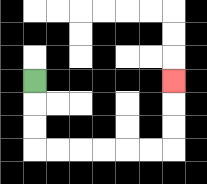{'start': '[1, 3]', 'end': '[7, 3]', 'path_directions': 'D,D,D,R,R,R,R,R,R,U,U,U', 'path_coordinates': '[[1, 3], [1, 4], [1, 5], [1, 6], [2, 6], [3, 6], [4, 6], [5, 6], [6, 6], [7, 6], [7, 5], [7, 4], [7, 3]]'}